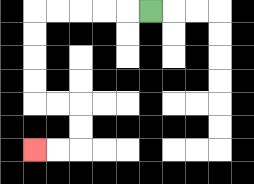{'start': '[6, 0]', 'end': '[1, 6]', 'path_directions': 'L,L,L,L,L,D,D,D,D,R,R,D,D,L,L', 'path_coordinates': '[[6, 0], [5, 0], [4, 0], [3, 0], [2, 0], [1, 0], [1, 1], [1, 2], [1, 3], [1, 4], [2, 4], [3, 4], [3, 5], [3, 6], [2, 6], [1, 6]]'}